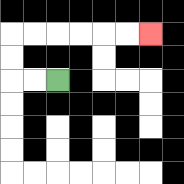{'start': '[2, 3]', 'end': '[6, 1]', 'path_directions': 'L,L,U,U,R,R,R,R,R,R', 'path_coordinates': '[[2, 3], [1, 3], [0, 3], [0, 2], [0, 1], [1, 1], [2, 1], [3, 1], [4, 1], [5, 1], [6, 1]]'}